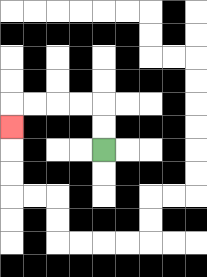{'start': '[4, 6]', 'end': '[0, 5]', 'path_directions': 'U,U,L,L,L,L,D', 'path_coordinates': '[[4, 6], [4, 5], [4, 4], [3, 4], [2, 4], [1, 4], [0, 4], [0, 5]]'}